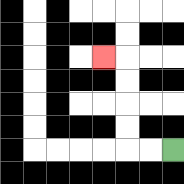{'start': '[7, 6]', 'end': '[4, 2]', 'path_directions': 'L,L,U,U,U,U,L', 'path_coordinates': '[[7, 6], [6, 6], [5, 6], [5, 5], [5, 4], [5, 3], [5, 2], [4, 2]]'}